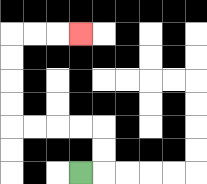{'start': '[3, 7]', 'end': '[3, 1]', 'path_directions': 'R,U,U,L,L,L,L,U,U,U,U,R,R,R', 'path_coordinates': '[[3, 7], [4, 7], [4, 6], [4, 5], [3, 5], [2, 5], [1, 5], [0, 5], [0, 4], [0, 3], [0, 2], [0, 1], [1, 1], [2, 1], [3, 1]]'}